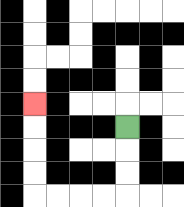{'start': '[5, 5]', 'end': '[1, 4]', 'path_directions': 'D,D,D,L,L,L,L,U,U,U,U', 'path_coordinates': '[[5, 5], [5, 6], [5, 7], [5, 8], [4, 8], [3, 8], [2, 8], [1, 8], [1, 7], [1, 6], [1, 5], [1, 4]]'}